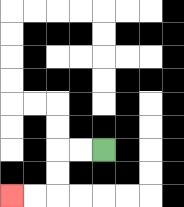{'start': '[4, 6]', 'end': '[0, 8]', 'path_directions': 'L,L,D,D,L,L', 'path_coordinates': '[[4, 6], [3, 6], [2, 6], [2, 7], [2, 8], [1, 8], [0, 8]]'}